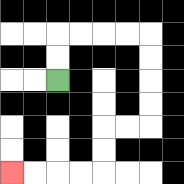{'start': '[2, 3]', 'end': '[0, 7]', 'path_directions': 'U,U,R,R,R,R,D,D,D,D,L,L,D,D,L,L,L,L', 'path_coordinates': '[[2, 3], [2, 2], [2, 1], [3, 1], [4, 1], [5, 1], [6, 1], [6, 2], [6, 3], [6, 4], [6, 5], [5, 5], [4, 5], [4, 6], [4, 7], [3, 7], [2, 7], [1, 7], [0, 7]]'}